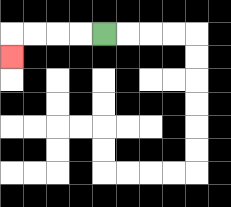{'start': '[4, 1]', 'end': '[0, 2]', 'path_directions': 'L,L,L,L,D', 'path_coordinates': '[[4, 1], [3, 1], [2, 1], [1, 1], [0, 1], [0, 2]]'}